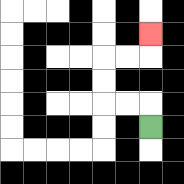{'start': '[6, 5]', 'end': '[6, 1]', 'path_directions': 'U,L,L,U,U,R,R,U', 'path_coordinates': '[[6, 5], [6, 4], [5, 4], [4, 4], [4, 3], [4, 2], [5, 2], [6, 2], [6, 1]]'}